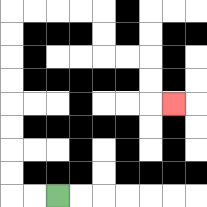{'start': '[2, 8]', 'end': '[7, 4]', 'path_directions': 'L,L,U,U,U,U,U,U,U,U,R,R,R,R,D,D,R,R,D,D,R', 'path_coordinates': '[[2, 8], [1, 8], [0, 8], [0, 7], [0, 6], [0, 5], [0, 4], [0, 3], [0, 2], [0, 1], [0, 0], [1, 0], [2, 0], [3, 0], [4, 0], [4, 1], [4, 2], [5, 2], [6, 2], [6, 3], [6, 4], [7, 4]]'}